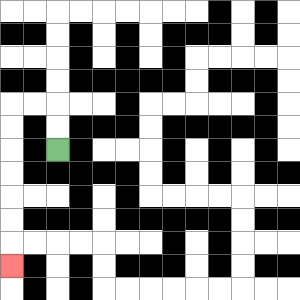{'start': '[2, 6]', 'end': '[0, 11]', 'path_directions': 'U,U,L,L,D,D,D,D,D,D,D', 'path_coordinates': '[[2, 6], [2, 5], [2, 4], [1, 4], [0, 4], [0, 5], [0, 6], [0, 7], [0, 8], [0, 9], [0, 10], [0, 11]]'}